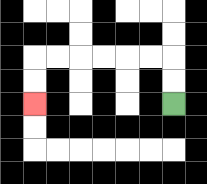{'start': '[7, 4]', 'end': '[1, 4]', 'path_directions': 'U,U,L,L,L,L,L,L,D,D', 'path_coordinates': '[[7, 4], [7, 3], [7, 2], [6, 2], [5, 2], [4, 2], [3, 2], [2, 2], [1, 2], [1, 3], [1, 4]]'}